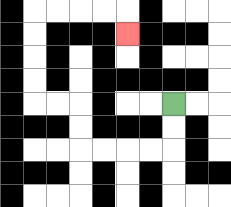{'start': '[7, 4]', 'end': '[5, 1]', 'path_directions': 'D,D,L,L,L,L,U,U,L,L,U,U,U,U,R,R,R,R,D', 'path_coordinates': '[[7, 4], [7, 5], [7, 6], [6, 6], [5, 6], [4, 6], [3, 6], [3, 5], [3, 4], [2, 4], [1, 4], [1, 3], [1, 2], [1, 1], [1, 0], [2, 0], [3, 0], [4, 0], [5, 0], [5, 1]]'}